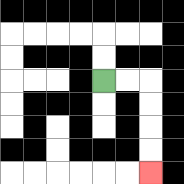{'start': '[4, 3]', 'end': '[6, 7]', 'path_directions': 'R,R,D,D,D,D', 'path_coordinates': '[[4, 3], [5, 3], [6, 3], [6, 4], [6, 5], [6, 6], [6, 7]]'}